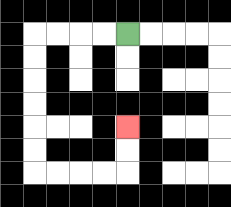{'start': '[5, 1]', 'end': '[5, 5]', 'path_directions': 'L,L,L,L,D,D,D,D,D,D,R,R,R,R,U,U', 'path_coordinates': '[[5, 1], [4, 1], [3, 1], [2, 1], [1, 1], [1, 2], [1, 3], [1, 4], [1, 5], [1, 6], [1, 7], [2, 7], [3, 7], [4, 7], [5, 7], [5, 6], [5, 5]]'}